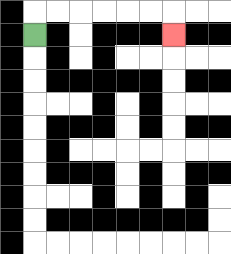{'start': '[1, 1]', 'end': '[7, 1]', 'path_directions': 'U,R,R,R,R,R,R,D', 'path_coordinates': '[[1, 1], [1, 0], [2, 0], [3, 0], [4, 0], [5, 0], [6, 0], [7, 0], [7, 1]]'}